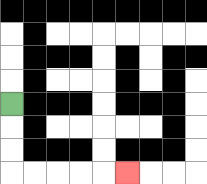{'start': '[0, 4]', 'end': '[5, 7]', 'path_directions': 'D,D,D,R,R,R,R,R', 'path_coordinates': '[[0, 4], [0, 5], [0, 6], [0, 7], [1, 7], [2, 7], [3, 7], [4, 7], [5, 7]]'}